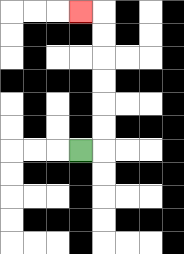{'start': '[3, 6]', 'end': '[3, 0]', 'path_directions': 'R,U,U,U,U,U,U,L', 'path_coordinates': '[[3, 6], [4, 6], [4, 5], [4, 4], [4, 3], [4, 2], [4, 1], [4, 0], [3, 0]]'}